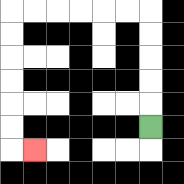{'start': '[6, 5]', 'end': '[1, 6]', 'path_directions': 'U,U,U,U,U,L,L,L,L,L,L,D,D,D,D,D,D,R', 'path_coordinates': '[[6, 5], [6, 4], [6, 3], [6, 2], [6, 1], [6, 0], [5, 0], [4, 0], [3, 0], [2, 0], [1, 0], [0, 0], [0, 1], [0, 2], [0, 3], [0, 4], [0, 5], [0, 6], [1, 6]]'}